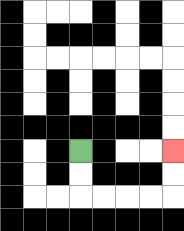{'start': '[3, 6]', 'end': '[7, 6]', 'path_directions': 'D,D,R,R,R,R,U,U', 'path_coordinates': '[[3, 6], [3, 7], [3, 8], [4, 8], [5, 8], [6, 8], [7, 8], [7, 7], [7, 6]]'}